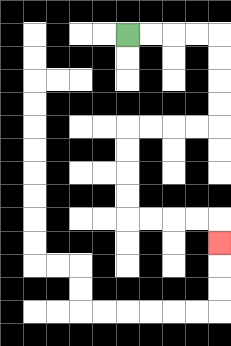{'start': '[5, 1]', 'end': '[9, 10]', 'path_directions': 'R,R,R,R,D,D,D,D,L,L,L,L,D,D,D,D,R,R,R,R,D', 'path_coordinates': '[[5, 1], [6, 1], [7, 1], [8, 1], [9, 1], [9, 2], [9, 3], [9, 4], [9, 5], [8, 5], [7, 5], [6, 5], [5, 5], [5, 6], [5, 7], [5, 8], [5, 9], [6, 9], [7, 9], [8, 9], [9, 9], [9, 10]]'}